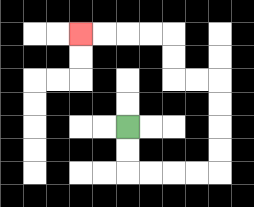{'start': '[5, 5]', 'end': '[3, 1]', 'path_directions': 'D,D,R,R,R,R,U,U,U,U,L,L,U,U,L,L,L,L', 'path_coordinates': '[[5, 5], [5, 6], [5, 7], [6, 7], [7, 7], [8, 7], [9, 7], [9, 6], [9, 5], [9, 4], [9, 3], [8, 3], [7, 3], [7, 2], [7, 1], [6, 1], [5, 1], [4, 1], [3, 1]]'}